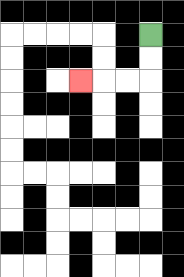{'start': '[6, 1]', 'end': '[3, 3]', 'path_directions': 'D,D,L,L,L', 'path_coordinates': '[[6, 1], [6, 2], [6, 3], [5, 3], [4, 3], [3, 3]]'}